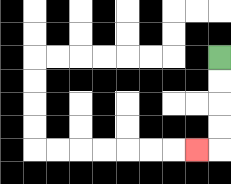{'start': '[9, 2]', 'end': '[8, 6]', 'path_directions': 'D,D,D,D,L', 'path_coordinates': '[[9, 2], [9, 3], [9, 4], [9, 5], [9, 6], [8, 6]]'}